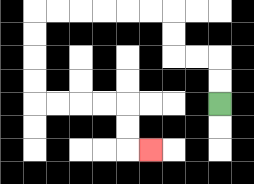{'start': '[9, 4]', 'end': '[6, 6]', 'path_directions': 'U,U,L,L,U,U,L,L,L,L,L,L,D,D,D,D,R,R,R,R,D,D,R', 'path_coordinates': '[[9, 4], [9, 3], [9, 2], [8, 2], [7, 2], [7, 1], [7, 0], [6, 0], [5, 0], [4, 0], [3, 0], [2, 0], [1, 0], [1, 1], [1, 2], [1, 3], [1, 4], [2, 4], [3, 4], [4, 4], [5, 4], [5, 5], [5, 6], [6, 6]]'}